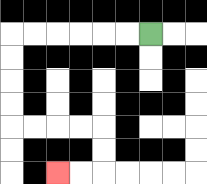{'start': '[6, 1]', 'end': '[2, 7]', 'path_directions': 'L,L,L,L,L,L,D,D,D,D,R,R,R,R,D,D,L,L', 'path_coordinates': '[[6, 1], [5, 1], [4, 1], [3, 1], [2, 1], [1, 1], [0, 1], [0, 2], [0, 3], [0, 4], [0, 5], [1, 5], [2, 5], [3, 5], [4, 5], [4, 6], [4, 7], [3, 7], [2, 7]]'}